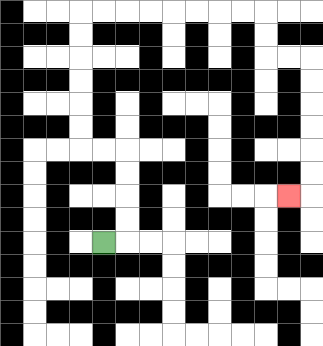{'start': '[4, 10]', 'end': '[12, 8]', 'path_directions': 'R,U,U,U,U,L,L,U,U,U,U,U,U,R,R,R,R,R,R,R,R,D,D,R,R,D,D,D,D,D,D,L', 'path_coordinates': '[[4, 10], [5, 10], [5, 9], [5, 8], [5, 7], [5, 6], [4, 6], [3, 6], [3, 5], [3, 4], [3, 3], [3, 2], [3, 1], [3, 0], [4, 0], [5, 0], [6, 0], [7, 0], [8, 0], [9, 0], [10, 0], [11, 0], [11, 1], [11, 2], [12, 2], [13, 2], [13, 3], [13, 4], [13, 5], [13, 6], [13, 7], [13, 8], [12, 8]]'}